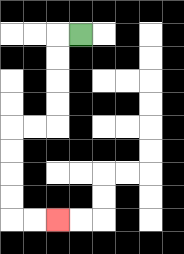{'start': '[3, 1]', 'end': '[2, 9]', 'path_directions': 'L,D,D,D,D,L,L,D,D,D,D,R,R', 'path_coordinates': '[[3, 1], [2, 1], [2, 2], [2, 3], [2, 4], [2, 5], [1, 5], [0, 5], [0, 6], [0, 7], [0, 8], [0, 9], [1, 9], [2, 9]]'}